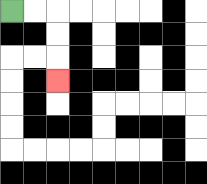{'start': '[0, 0]', 'end': '[2, 3]', 'path_directions': 'R,R,D,D,D', 'path_coordinates': '[[0, 0], [1, 0], [2, 0], [2, 1], [2, 2], [2, 3]]'}